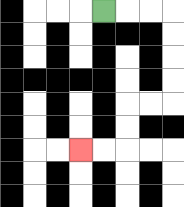{'start': '[4, 0]', 'end': '[3, 6]', 'path_directions': 'R,R,R,D,D,D,D,L,L,D,D,L,L', 'path_coordinates': '[[4, 0], [5, 0], [6, 0], [7, 0], [7, 1], [7, 2], [7, 3], [7, 4], [6, 4], [5, 4], [5, 5], [5, 6], [4, 6], [3, 6]]'}